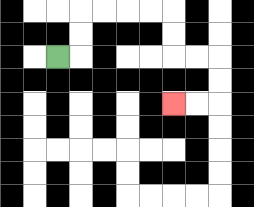{'start': '[2, 2]', 'end': '[7, 4]', 'path_directions': 'R,U,U,R,R,R,R,D,D,R,R,D,D,L,L', 'path_coordinates': '[[2, 2], [3, 2], [3, 1], [3, 0], [4, 0], [5, 0], [6, 0], [7, 0], [7, 1], [7, 2], [8, 2], [9, 2], [9, 3], [9, 4], [8, 4], [7, 4]]'}